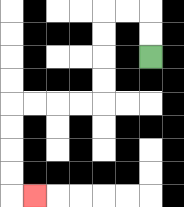{'start': '[6, 2]', 'end': '[1, 8]', 'path_directions': 'U,U,L,L,D,D,D,D,L,L,L,L,D,D,D,D,R', 'path_coordinates': '[[6, 2], [6, 1], [6, 0], [5, 0], [4, 0], [4, 1], [4, 2], [4, 3], [4, 4], [3, 4], [2, 4], [1, 4], [0, 4], [0, 5], [0, 6], [0, 7], [0, 8], [1, 8]]'}